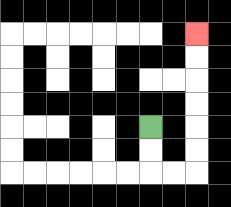{'start': '[6, 5]', 'end': '[8, 1]', 'path_directions': 'D,D,R,R,U,U,U,U,U,U', 'path_coordinates': '[[6, 5], [6, 6], [6, 7], [7, 7], [8, 7], [8, 6], [8, 5], [8, 4], [8, 3], [8, 2], [8, 1]]'}